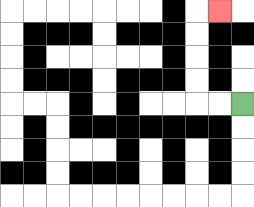{'start': '[10, 4]', 'end': '[9, 0]', 'path_directions': 'L,L,U,U,U,U,R', 'path_coordinates': '[[10, 4], [9, 4], [8, 4], [8, 3], [8, 2], [8, 1], [8, 0], [9, 0]]'}